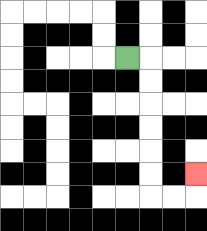{'start': '[5, 2]', 'end': '[8, 7]', 'path_directions': 'R,D,D,D,D,D,D,R,R,U', 'path_coordinates': '[[5, 2], [6, 2], [6, 3], [6, 4], [6, 5], [6, 6], [6, 7], [6, 8], [7, 8], [8, 8], [8, 7]]'}